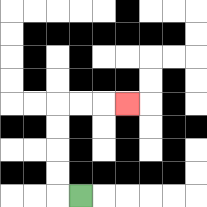{'start': '[3, 8]', 'end': '[5, 4]', 'path_directions': 'L,U,U,U,U,R,R,R', 'path_coordinates': '[[3, 8], [2, 8], [2, 7], [2, 6], [2, 5], [2, 4], [3, 4], [4, 4], [5, 4]]'}